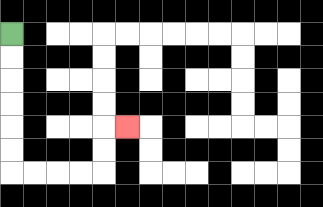{'start': '[0, 1]', 'end': '[5, 5]', 'path_directions': 'D,D,D,D,D,D,R,R,R,R,U,U,R', 'path_coordinates': '[[0, 1], [0, 2], [0, 3], [0, 4], [0, 5], [0, 6], [0, 7], [1, 7], [2, 7], [3, 7], [4, 7], [4, 6], [4, 5], [5, 5]]'}